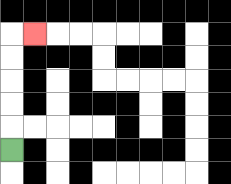{'start': '[0, 6]', 'end': '[1, 1]', 'path_directions': 'U,U,U,U,U,R', 'path_coordinates': '[[0, 6], [0, 5], [0, 4], [0, 3], [0, 2], [0, 1], [1, 1]]'}